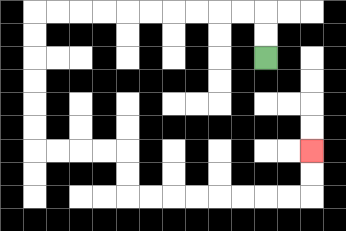{'start': '[11, 2]', 'end': '[13, 6]', 'path_directions': 'U,U,L,L,L,L,L,L,L,L,L,L,D,D,D,D,D,D,R,R,R,R,D,D,R,R,R,R,R,R,R,R,U,U', 'path_coordinates': '[[11, 2], [11, 1], [11, 0], [10, 0], [9, 0], [8, 0], [7, 0], [6, 0], [5, 0], [4, 0], [3, 0], [2, 0], [1, 0], [1, 1], [1, 2], [1, 3], [1, 4], [1, 5], [1, 6], [2, 6], [3, 6], [4, 6], [5, 6], [5, 7], [5, 8], [6, 8], [7, 8], [8, 8], [9, 8], [10, 8], [11, 8], [12, 8], [13, 8], [13, 7], [13, 6]]'}